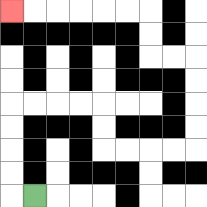{'start': '[1, 8]', 'end': '[0, 0]', 'path_directions': 'L,U,U,U,U,R,R,R,R,D,D,R,R,R,R,U,U,U,U,L,L,U,U,L,L,L,L,L,L', 'path_coordinates': '[[1, 8], [0, 8], [0, 7], [0, 6], [0, 5], [0, 4], [1, 4], [2, 4], [3, 4], [4, 4], [4, 5], [4, 6], [5, 6], [6, 6], [7, 6], [8, 6], [8, 5], [8, 4], [8, 3], [8, 2], [7, 2], [6, 2], [6, 1], [6, 0], [5, 0], [4, 0], [3, 0], [2, 0], [1, 0], [0, 0]]'}